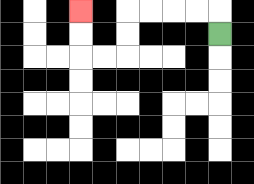{'start': '[9, 1]', 'end': '[3, 0]', 'path_directions': 'U,L,L,L,L,D,D,L,L,U,U', 'path_coordinates': '[[9, 1], [9, 0], [8, 0], [7, 0], [6, 0], [5, 0], [5, 1], [5, 2], [4, 2], [3, 2], [3, 1], [3, 0]]'}